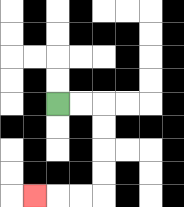{'start': '[2, 4]', 'end': '[1, 8]', 'path_directions': 'R,R,D,D,D,D,L,L,L', 'path_coordinates': '[[2, 4], [3, 4], [4, 4], [4, 5], [4, 6], [4, 7], [4, 8], [3, 8], [2, 8], [1, 8]]'}